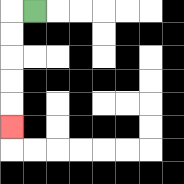{'start': '[1, 0]', 'end': '[0, 5]', 'path_directions': 'L,D,D,D,D,D', 'path_coordinates': '[[1, 0], [0, 0], [0, 1], [0, 2], [0, 3], [0, 4], [0, 5]]'}